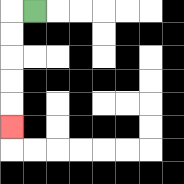{'start': '[1, 0]', 'end': '[0, 5]', 'path_directions': 'L,D,D,D,D,D', 'path_coordinates': '[[1, 0], [0, 0], [0, 1], [0, 2], [0, 3], [0, 4], [0, 5]]'}